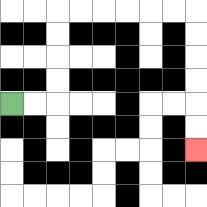{'start': '[0, 4]', 'end': '[8, 6]', 'path_directions': 'R,R,U,U,U,U,R,R,R,R,R,R,D,D,D,D,D,D', 'path_coordinates': '[[0, 4], [1, 4], [2, 4], [2, 3], [2, 2], [2, 1], [2, 0], [3, 0], [4, 0], [5, 0], [6, 0], [7, 0], [8, 0], [8, 1], [8, 2], [8, 3], [8, 4], [8, 5], [8, 6]]'}